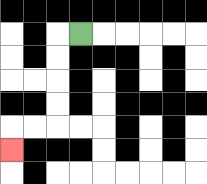{'start': '[3, 1]', 'end': '[0, 6]', 'path_directions': 'L,D,D,D,D,L,L,D', 'path_coordinates': '[[3, 1], [2, 1], [2, 2], [2, 3], [2, 4], [2, 5], [1, 5], [0, 5], [0, 6]]'}